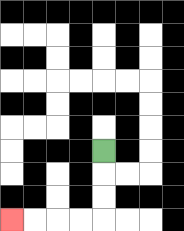{'start': '[4, 6]', 'end': '[0, 9]', 'path_directions': 'D,D,D,L,L,L,L', 'path_coordinates': '[[4, 6], [4, 7], [4, 8], [4, 9], [3, 9], [2, 9], [1, 9], [0, 9]]'}